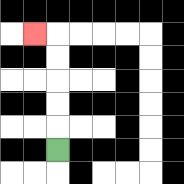{'start': '[2, 6]', 'end': '[1, 1]', 'path_directions': 'U,U,U,U,U,L', 'path_coordinates': '[[2, 6], [2, 5], [2, 4], [2, 3], [2, 2], [2, 1], [1, 1]]'}